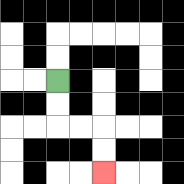{'start': '[2, 3]', 'end': '[4, 7]', 'path_directions': 'D,D,R,R,D,D', 'path_coordinates': '[[2, 3], [2, 4], [2, 5], [3, 5], [4, 5], [4, 6], [4, 7]]'}